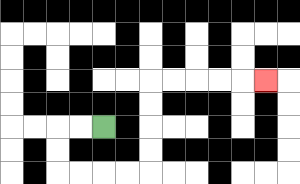{'start': '[4, 5]', 'end': '[11, 3]', 'path_directions': 'L,L,D,D,R,R,R,R,U,U,U,U,R,R,R,R,R', 'path_coordinates': '[[4, 5], [3, 5], [2, 5], [2, 6], [2, 7], [3, 7], [4, 7], [5, 7], [6, 7], [6, 6], [6, 5], [6, 4], [6, 3], [7, 3], [8, 3], [9, 3], [10, 3], [11, 3]]'}